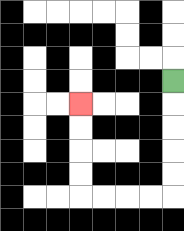{'start': '[7, 3]', 'end': '[3, 4]', 'path_directions': 'D,D,D,D,D,L,L,L,L,U,U,U,U', 'path_coordinates': '[[7, 3], [7, 4], [7, 5], [7, 6], [7, 7], [7, 8], [6, 8], [5, 8], [4, 8], [3, 8], [3, 7], [3, 6], [3, 5], [3, 4]]'}